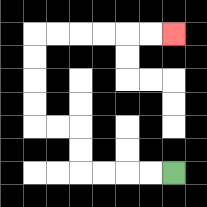{'start': '[7, 7]', 'end': '[7, 1]', 'path_directions': 'L,L,L,L,U,U,L,L,U,U,U,U,R,R,R,R,R,R', 'path_coordinates': '[[7, 7], [6, 7], [5, 7], [4, 7], [3, 7], [3, 6], [3, 5], [2, 5], [1, 5], [1, 4], [1, 3], [1, 2], [1, 1], [2, 1], [3, 1], [4, 1], [5, 1], [6, 1], [7, 1]]'}